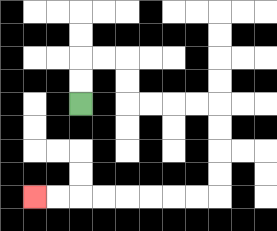{'start': '[3, 4]', 'end': '[1, 8]', 'path_directions': 'U,U,R,R,D,D,R,R,R,R,D,D,D,D,L,L,L,L,L,L,L,L', 'path_coordinates': '[[3, 4], [3, 3], [3, 2], [4, 2], [5, 2], [5, 3], [5, 4], [6, 4], [7, 4], [8, 4], [9, 4], [9, 5], [9, 6], [9, 7], [9, 8], [8, 8], [7, 8], [6, 8], [5, 8], [4, 8], [3, 8], [2, 8], [1, 8]]'}